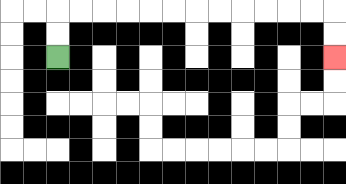{'start': '[2, 2]', 'end': '[14, 2]', 'path_directions': 'U,U,R,R,R,R,R,R,R,R,R,R,R,R,D,D', 'path_coordinates': '[[2, 2], [2, 1], [2, 0], [3, 0], [4, 0], [5, 0], [6, 0], [7, 0], [8, 0], [9, 0], [10, 0], [11, 0], [12, 0], [13, 0], [14, 0], [14, 1], [14, 2]]'}